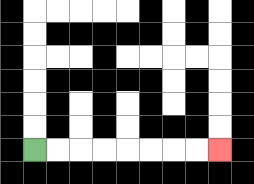{'start': '[1, 6]', 'end': '[9, 6]', 'path_directions': 'R,R,R,R,R,R,R,R', 'path_coordinates': '[[1, 6], [2, 6], [3, 6], [4, 6], [5, 6], [6, 6], [7, 6], [8, 6], [9, 6]]'}